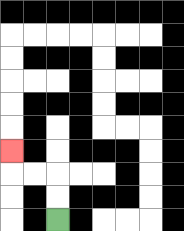{'start': '[2, 9]', 'end': '[0, 6]', 'path_directions': 'U,U,L,L,U', 'path_coordinates': '[[2, 9], [2, 8], [2, 7], [1, 7], [0, 7], [0, 6]]'}